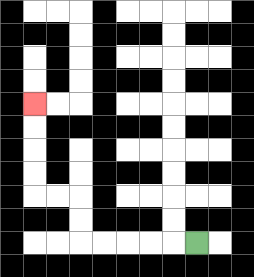{'start': '[8, 10]', 'end': '[1, 4]', 'path_directions': 'L,L,L,L,L,U,U,L,L,U,U,U,U', 'path_coordinates': '[[8, 10], [7, 10], [6, 10], [5, 10], [4, 10], [3, 10], [3, 9], [3, 8], [2, 8], [1, 8], [1, 7], [1, 6], [1, 5], [1, 4]]'}